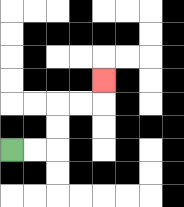{'start': '[0, 6]', 'end': '[4, 3]', 'path_directions': 'R,R,U,U,R,R,U', 'path_coordinates': '[[0, 6], [1, 6], [2, 6], [2, 5], [2, 4], [3, 4], [4, 4], [4, 3]]'}